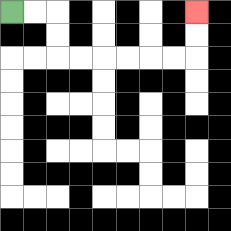{'start': '[0, 0]', 'end': '[8, 0]', 'path_directions': 'R,R,D,D,R,R,R,R,R,R,U,U', 'path_coordinates': '[[0, 0], [1, 0], [2, 0], [2, 1], [2, 2], [3, 2], [4, 2], [5, 2], [6, 2], [7, 2], [8, 2], [8, 1], [8, 0]]'}